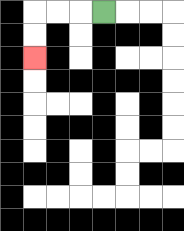{'start': '[4, 0]', 'end': '[1, 2]', 'path_directions': 'L,L,L,D,D', 'path_coordinates': '[[4, 0], [3, 0], [2, 0], [1, 0], [1, 1], [1, 2]]'}